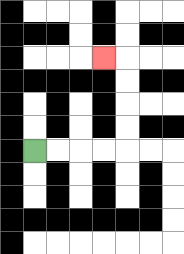{'start': '[1, 6]', 'end': '[4, 2]', 'path_directions': 'R,R,R,R,U,U,U,U,L', 'path_coordinates': '[[1, 6], [2, 6], [3, 6], [4, 6], [5, 6], [5, 5], [5, 4], [5, 3], [5, 2], [4, 2]]'}